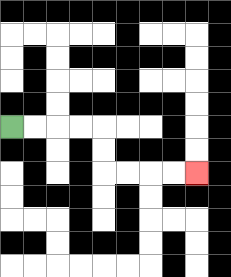{'start': '[0, 5]', 'end': '[8, 7]', 'path_directions': 'R,R,R,R,D,D,R,R,R,R', 'path_coordinates': '[[0, 5], [1, 5], [2, 5], [3, 5], [4, 5], [4, 6], [4, 7], [5, 7], [6, 7], [7, 7], [8, 7]]'}